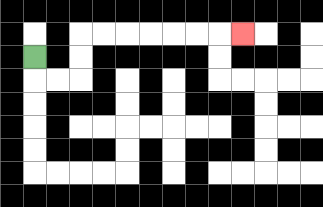{'start': '[1, 2]', 'end': '[10, 1]', 'path_directions': 'D,R,R,U,U,R,R,R,R,R,R,R', 'path_coordinates': '[[1, 2], [1, 3], [2, 3], [3, 3], [3, 2], [3, 1], [4, 1], [5, 1], [6, 1], [7, 1], [8, 1], [9, 1], [10, 1]]'}